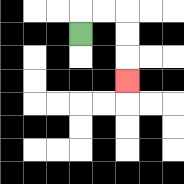{'start': '[3, 1]', 'end': '[5, 3]', 'path_directions': 'U,R,R,D,D,D', 'path_coordinates': '[[3, 1], [3, 0], [4, 0], [5, 0], [5, 1], [5, 2], [5, 3]]'}